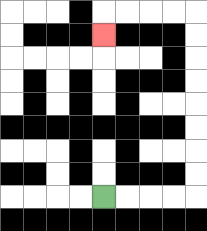{'start': '[4, 8]', 'end': '[4, 1]', 'path_directions': 'R,R,R,R,U,U,U,U,U,U,U,U,L,L,L,L,D', 'path_coordinates': '[[4, 8], [5, 8], [6, 8], [7, 8], [8, 8], [8, 7], [8, 6], [8, 5], [8, 4], [8, 3], [8, 2], [8, 1], [8, 0], [7, 0], [6, 0], [5, 0], [4, 0], [4, 1]]'}